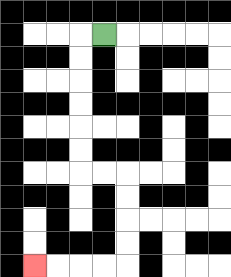{'start': '[4, 1]', 'end': '[1, 11]', 'path_directions': 'L,D,D,D,D,D,D,R,R,D,D,D,D,L,L,L,L', 'path_coordinates': '[[4, 1], [3, 1], [3, 2], [3, 3], [3, 4], [3, 5], [3, 6], [3, 7], [4, 7], [5, 7], [5, 8], [5, 9], [5, 10], [5, 11], [4, 11], [3, 11], [2, 11], [1, 11]]'}